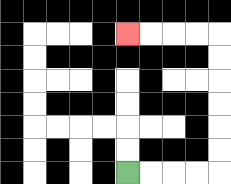{'start': '[5, 7]', 'end': '[5, 1]', 'path_directions': 'R,R,R,R,U,U,U,U,U,U,L,L,L,L', 'path_coordinates': '[[5, 7], [6, 7], [7, 7], [8, 7], [9, 7], [9, 6], [9, 5], [9, 4], [9, 3], [9, 2], [9, 1], [8, 1], [7, 1], [6, 1], [5, 1]]'}